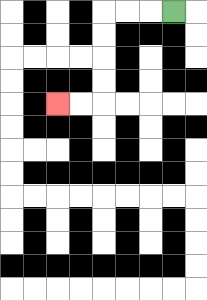{'start': '[7, 0]', 'end': '[2, 4]', 'path_directions': 'L,L,L,D,D,D,D,L,L', 'path_coordinates': '[[7, 0], [6, 0], [5, 0], [4, 0], [4, 1], [4, 2], [4, 3], [4, 4], [3, 4], [2, 4]]'}